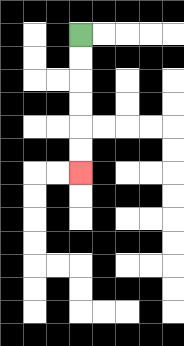{'start': '[3, 1]', 'end': '[3, 7]', 'path_directions': 'D,D,D,D,D,D', 'path_coordinates': '[[3, 1], [3, 2], [3, 3], [3, 4], [3, 5], [3, 6], [3, 7]]'}